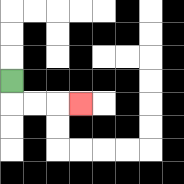{'start': '[0, 3]', 'end': '[3, 4]', 'path_directions': 'D,R,R,R', 'path_coordinates': '[[0, 3], [0, 4], [1, 4], [2, 4], [3, 4]]'}